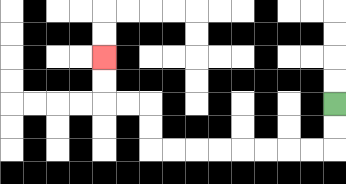{'start': '[14, 4]', 'end': '[4, 2]', 'path_directions': 'D,D,L,L,L,L,L,L,L,L,U,U,L,L,U,U', 'path_coordinates': '[[14, 4], [14, 5], [14, 6], [13, 6], [12, 6], [11, 6], [10, 6], [9, 6], [8, 6], [7, 6], [6, 6], [6, 5], [6, 4], [5, 4], [4, 4], [4, 3], [4, 2]]'}